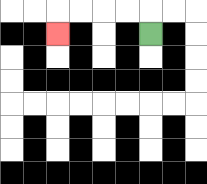{'start': '[6, 1]', 'end': '[2, 1]', 'path_directions': 'U,L,L,L,L,D', 'path_coordinates': '[[6, 1], [6, 0], [5, 0], [4, 0], [3, 0], [2, 0], [2, 1]]'}